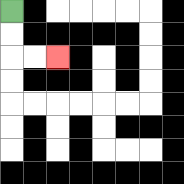{'start': '[0, 0]', 'end': '[2, 2]', 'path_directions': 'D,D,R,R', 'path_coordinates': '[[0, 0], [0, 1], [0, 2], [1, 2], [2, 2]]'}